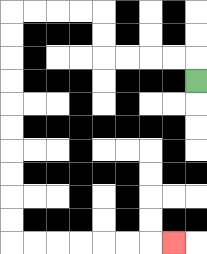{'start': '[8, 3]', 'end': '[7, 10]', 'path_directions': 'U,L,L,L,L,U,U,L,L,L,L,D,D,D,D,D,D,D,D,D,D,R,R,R,R,R,R,R', 'path_coordinates': '[[8, 3], [8, 2], [7, 2], [6, 2], [5, 2], [4, 2], [4, 1], [4, 0], [3, 0], [2, 0], [1, 0], [0, 0], [0, 1], [0, 2], [0, 3], [0, 4], [0, 5], [0, 6], [0, 7], [0, 8], [0, 9], [0, 10], [1, 10], [2, 10], [3, 10], [4, 10], [5, 10], [6, 10], [7, 10]]'}